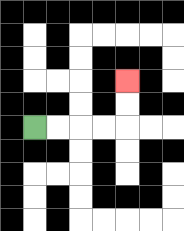{'start': '[1, 5]', 'end': '[5, 3]', 'path_directions': 'R,R,R,R,U,U', 'path_coordinates': '[[1, 5], [2, 5], [3, 5], [4, 5], [5, 5], [5, 4], [5, 3]]'}